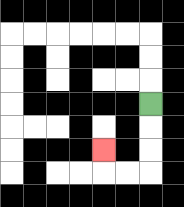{'start': '[6, 4]', 'end': '[4, 6]', 'path_directions': 'D,D,D,L,L,U', 'path_coordinates': '[[6, 4], [6, 5], [6, 6], [6, 7], [5, 7], [4, 7], [4, 6]]'}